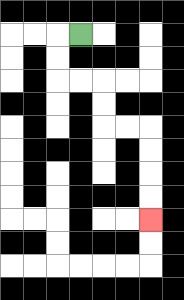{'start': '[3, 1]', 'end': '[6, 9]', 'path_directions': 'L,D,D,R,R,D,D,R,R,D,D,D,D', 'path_coordinates': '[[3, 1], [2, 1], [2, 2], [2, 3], [3, 3], [4, 3], [4, 4], [4, 5], [5, 5], [6, 5], [6, 6], [6, 7], [6, 8], [6, 9]]'}